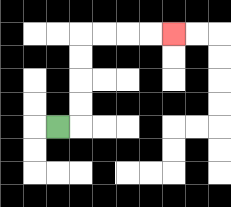{'start': '[2, 5]', 'end': '[7, 1]', 'path_directions': 'R,U,U,U,U,R,R,R,R', 'path_coordinates': '[[2, 5], [3, 5], [3, 4], [3, 3], [3, 2], [3, 1], [4, 1], [5, 1], [6, 1], [7, 1]]'}